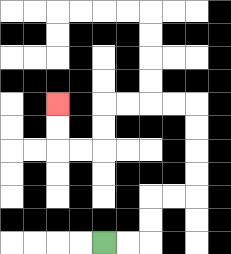{'start': '[4, 10]', 'end': '[2, 4]', 'path_directions': 'R,R,U,U,R,R,U,U,U,U,L,L,L,L,D,D,L,L,U,U', 'path_coordinates': '[[4, 10], [5, 10], [6, 10], [6, 9], [6, 8], [7, 8], [8, 8], [8, 7], [8, 6], [8, 5], [8, 4], [7, 4], [6, 4], [5, 4], [4, 4], [4, 5], [4, 6], [3, 6], [2, 6], [2, 5], [2, 4]]'}